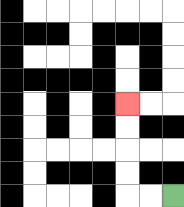{'start': '[7, 8]', 'end': '[5, 4]', 'path_directions': 'L,L,U,U,U,U', 'path_coordinates': '[[7, 8], [6, 8], [5, 8], [5, 7], [5, 6], [5, 5], [5, 4]]'}